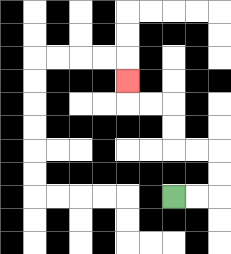{'start': '[7, 8]', 'end': '[5, 3]', 'path_directions': 'R,R,U,U,L,L,U,U,L,L,U', 'path_coordinates': '[[7, 8], [8, 8], [9, 8], [9, 7], [9, 6], [8, 6], [7, 6], [7, 5], [7, 4], [6, 4], [5, 4], [5, 3]]'}